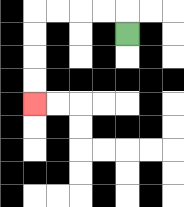{'start': '[5, 1]', 'end': '[1, 4]', 'path_directions': 'U,L,L,L,L,D,D,D,D', 'path_coordinates': '[[5, 1], [5, 0], [4, 0], [3, 0], [2, 0], [1, 0], [1, 1], [1, 2], [1, 3], [1, 4]]'}